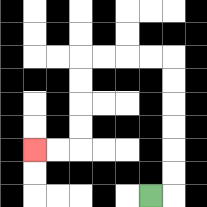{'start': '[6, 8]', 'end': '[1, 6]', 'path_directions': 'R,U,U,U,U,U,U,L,L,L,L,D,D,D,D,L,L', 'path_coordinates': '[[6, 8], [7, 8], [7, 7], [7, 6], [7, 5], [7, 4], [7, 3], [7, 2], [6, 2], [5, 2], [4, 2], [3, 2], [3, 3], [3, 4], [3, 5], [3, 6], [2, 6], [1, 6]]'}